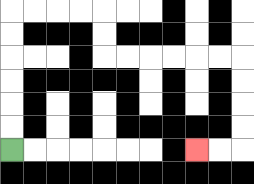{'start': '[0, 6]', 'end': '[8, 6]', 'path_directions': 'U,U,U,U,U,U,R,R,R,R,D,D,R,R,R,R,R,R,D,D,D,D,L,L', 'path_coordinates': '[[0, 6], [0, 5], [0, 4], [0, 3], [0, 2], [0, 1], [0, 0], [1, 0], [2, 0], [3, 0], [4, 0], [4, 1], [4, 2], [5, 2], [6, 2], [7, 2], [8, 2], [9, 2], [10, 2], [10, 3], [10, 4], [10, 5], [10, 6], [9, 6], [8, 6]]'}